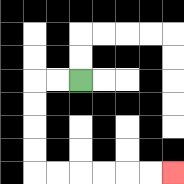{'start': '[3, 3]', 'end': '[7, 7]', 'path_directions': 'L,L,D,D,D,D,R,R,R,R,R,R', 'path_coordinates': '[[3, 3], [2, 3], [1, 3], [1, 4], [1, 5], [1, 6], [1, 7], [2, 7], [3, 7], [4, 7], [5, 7], [6, 7], [7, 7]]'}